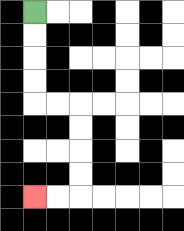{'start': '[1, 0]', 'end': '[1, 8]', 'path_directions': 'D,D,D,D,R,R,D,D,D,D,L,L', 'path_coordinates': '[[1, 0], [1, 1], [1, 2], [1, 3], [1, 4], [2, 4], [3, 4], [3, 5], [3, 6], [3, 7], [3, 8], [2, 8], [1, 8]]'}